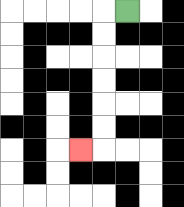{'start': '[5, 0]', 'end': '[3, 6]', 'path_directions': 'L,D,D,D,D,D,D,L', 'path_coordinates': '[[5, 0], [4, 0], [4, 1], [4, 2], [4, 3], [4, 4], [4, 5], [4, 6], [3, 6]]'}